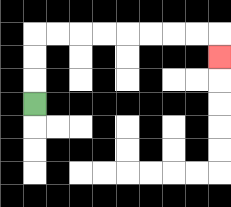{'start': '[1, 4]', 'end': '[9, 2]', 'path_directions': 'U,U,U,R,R,R,R,R,R,R,R,D', 'path_coordinates': '[[1, 4], [1, 3], [1, 2], [1, 1], [2, 1], [3, 1], [4, 1], [5, 1], [6, 1], [7, 1], [8, 1], [9, 1], [9, 2]]'}